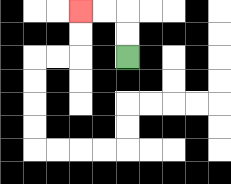{'start': '[5, 2]', 'end': '[3, 0]', 'path_directions': 'U,U,L,L', 'path_coordinates': '[[5, 2], [5, 1], [5, 0], [4, 0], [3, 0]]'}